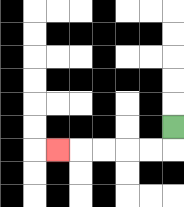{'start': '[7, 5]', 'end': '[2, 6]', 'path_directions': 'D,L,L,L,L,L', 'path_coordinates': '[[7, 5], [7, 6], [6, 6], [5, 6], [4, 6], [3, 6], [2, 6]]'}